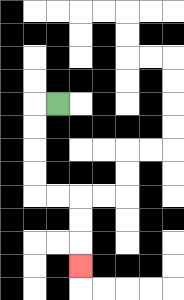{'start': '[2, 4]', 'end': '[3, 11]', 'path_directions': 'L,D,D,D,D,R,R,D,D,D', 'path_coordinates': '[[2, 4], [1, 4], [1, 5], [1, 6], [1, 7], [1, 8], [2, 8], [3, 8], [3, 9], [3, 10], [3, 11]]'}